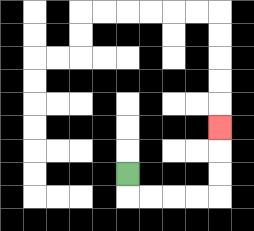{'start': '[5, 7]', 'end': '[9, 5]', 'path_directions': 'D,R,R,R,R,U,U,U', 'path_coordinates': '[[5, 7], [5, 8], [6, 8], [7, 8], [8, 8], [9, 8], [9, 7], [9, 6], [9, 5]]'}